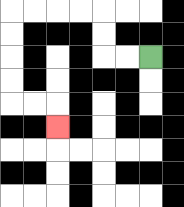{'start': '[6, 2]', 'end': '[2, 5]', 'path_directions': 'L,L,U,U,L,L,L,L,D,D,D,D,R,R,D', 'path_coordinates': '[[6, 2], [5, 2], [4, 2], [4, 1], [4, 0], [3, 0], [2, 0], [1, 0], [0, 0], [0, 1], [0, 2], [0, 3], [0, 4], [1, 4], [2, 4], [2, 5]]'}